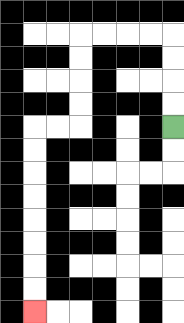{'start': '[7, 5]', 'end': '[1, 13]', 'path_directions': 'U,U,U,U,L,L,L,L,D,D,D,D,L,L,D,D,D,D,D,D,D,D', 'path_coordinates': '[[7, 5], [7, 4], [7, 3], [7, 2], [7, 1], [6, 1], [5, 1], [4, 1], [3, 1], [3, 2], [3, 3], [3, 4], [3, 5], [2, 5], [1, 5], [1, 6], [1, 7], [1, 8], [1, 9], [1, 10], [1, 11], [1, 12], [1, 13]]'}